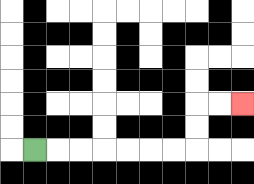{'start': '[1, 6]', 'end': '[10, 4]', 'path_directions': 'R,R,R,R,R,R,R,U,U,R,R', 'path_coordinates': '[[1, 6], [2, 6], [3, 6], [4, 6], [5, 6], [6, 6], [7, 6], [8, 6], [8, 5], [8, 4], [9, 4], [10, 4]]'}